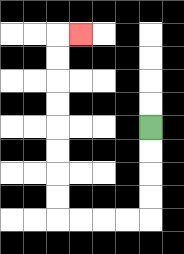{'start': '[6, 5]', 'end': '[3, 1]', 'path_directions': 'D,D,D,D,L,L,L,L,U,U,U,U,U,U,U,U,R', 'path_coordinates': '[[6, 5], [6, 6], [6, 7], [6, 8], [6, 9], [5, 9], [4, 9], [3, 9], [2, 9], [2, 8], [2, 7], [2, 6], [2, 5], [2, 4], [2, 3], [2, 2], [2, 1], [3, 1]]'}